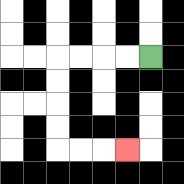{'start': '[6, 2]', 'end': '[5, 6]', 'path_directions': 'L,L,L,L,D,D,D,D,R,R,R', 'path_coordinates': '[[6, 2], [5, 2], [4, 2], [3, 2], [2, 2], [2, 3], [2, 4], [2, 5], [2, 6], [3, 6], [4, 6], [5, 6]]'}